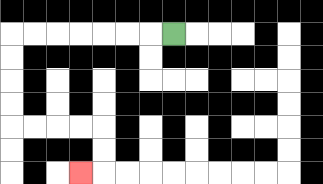{'start': '[7, 1]', 'end': '[3, 7]', 'path_directions': 'L,L,L,L,L,L,L,D,D,D,D,R,R,R,R,D,D,L', 'path_coordinates': '[[7, 1], [6, 1], [5, 1], [4, 1], [3, 1], [2, 1], [1, 1], [0, 1], [0, 2], [0, 3], [0, 4], [0, 5], [1, 5], [2, 5], [3, 5], [4, 5], [4, 6], [4, 7], [3, 7]]'}